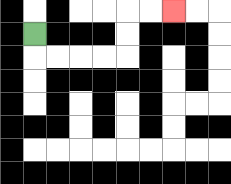{'start': '[1, 1]', 'end': '[7, 0]', 'path_directions': 'D,R,R,R,R,U,U,R,R', 'path_coordinates': '[[1, 1], [1, 2], [2, 2], [3, 2], [4, 2], [5, 2], [5, 1], [5, 0], [6, 0], [7, 0]]'}